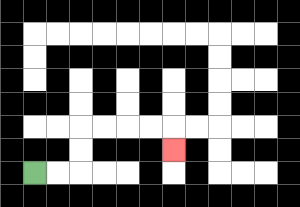{'start': '[1, 7]', 'end': '[7, 6]', 'path_directions': 'R,R,U,U,R,R,R,R,D', 'path_coordinates': '[[1, 7], [2, 7], [3, 7], [3, 6], [3, 5], [4, 5], [5, 5], [6, 5], [7, 5], [7, 6]]'}